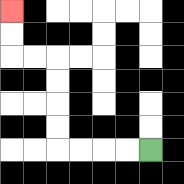{'start': '[6, 6]', 'end': '[0, 0]', 'path_directions': 'L,L,L,L,U,U,U,U,L,L,U,U', 'path_coordinates': '[[6, 6], [5, 6], [4, 6], [3, 6], [2, 6], [2, 5], [2, 4], [2, 3], [2, 2], [1, 2], [0, 2], [0, 1], [0, 0]]'}